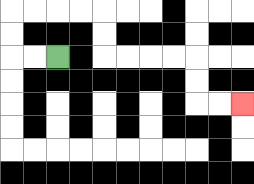{'start': '[2, 2]', 'end': '[10, 4]', 'path_directions': 'L,L,U,U,R,R,R,R,D,D,R,R,R,R,D,D,R,R', 'path_coordinates': '[[2, 2], [1, 2], [0, 2], [0, 1], [0, 0], [1, 0], [2, 0], [3, 0], [4, 0], [4, 1], [4, 2], [5, 2], [6, 2], [7, 2], [8, 2], [8, 3], [8, 4], [9, 4], [10, 4]]'}